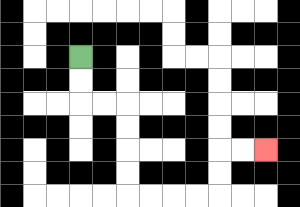{'start': '[3, 2]', 'end': '[11, 6]', 'path_directions': 'D,D,R,R,D,D,D,D,R,R,R,R,U,U,R,R', 'path_coordinates': '[[3, 2], [3, 3], [3, 4], [4, 4], [5, 4], [5, 5], [5, 6], [5, 7], [5, 8], [6, 8], [7, 8], [8, 8], [9, 8], [9, 7], [9, 6], [10, 6], [11, 6]]'}